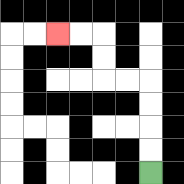{'start': '[6, 7]', 'end': '[2, 1]', 'path_directions': 'U,U,U,U,L,L,U,U,L,L', 'path_coordinates': '[[6, 7], [6, 6], [6, 5], [6, 4], [6, 3], [5, 3], [4, 3], [4, 2], [4, 1], [3, 1], [2, 1]]'}